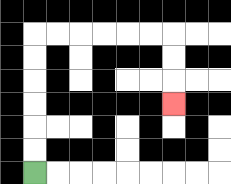{'start': '[1, 7]', 'end': '[7, 4]', 'path_directions': 'U,U,U,U,U,U,R,R,R,R,R,R,D,D,D', 'path_coordinates': '[[1, 7], [1, 6], [1, 5], [1, 4], [1, 3], [1, 2], [1, 1], [2, 1], [3, 1], [4, 1], [5, 1], [6, 1], [7, 1], [7, 2], [7, 3], [7, 4]]'}